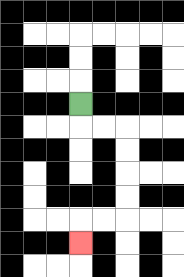{'start': '[3, 4]', 'end': '[3, 10]', 'path_directions': 'D,R,R,D,D,D,D,L,L,D', 'path_coordinates': '[[3, 4], [3, 5], [4, 5], [5, 5], [5, 6], [5, 7], [5, 8], [5, 9], [4, 9], [3, 9], [3, 10]]'}